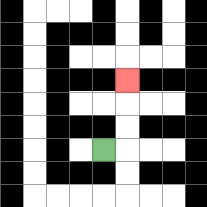{'start': '[4, 6]', 'end': '[5, 3]', 'path_directions': 'R,U,U,U', 'path_coordinates': '[[4, 6], [5, 6], [5, 5], [5, 4], [5, 3]]'}